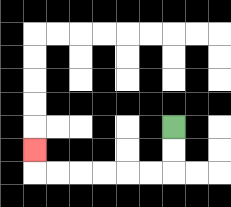{'start': '[7, 5]', 'end': '[1, 6]', 'path_directions': 'D,D,L,L,L,L,L,L,U', 'path_coordinates': '[[7, 5], [7, 6], [7, 7], [6, 7], [5, 7], [4, 7], [3, 7], [2, 7], [1, 7], [1, 6]]'}